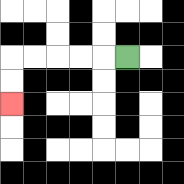{'start': '[5, 2]', 'end': '[0, 4]', 'path_directions': 'L,L,L,L,L,D,D', 'path_coordinates': '[[5, 2], [4, 2], [3, 2], [2, 2], [1, 2], [0, 2], [0, 3], [0, 4]]'}